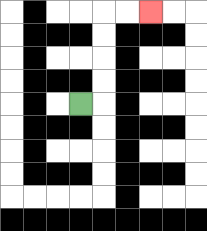{'start': '[3, 4]', 'end': '[6, 0]', 'path_directions': 'R,U,U,U,U,R,R', 'path_coordinates': '[[3, 4], [4, 4], [4, 3], [4, 2], [4, 1], [4, 0], [5, 0], [6, 0]]'}